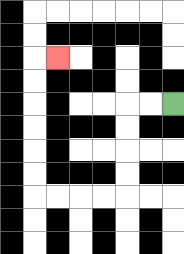{'start': '[7, 4]', 'end': '[2, 2]', 'path_directions': 'L,L,D,D,D,D,L,L,L,L,U,U,U,U,U,U,R', 'path_coordinates': '[[7, 4], [6, 4], [5, 4], [5, 5], [5, 6], [5, 7], [5, 8], [4, 8], [3, 8], [2, 8], [1, 8], [1, 7], [1, 6], [1, 5], [1, 4], [1, 3], [1, 2], [2, 2]]'}